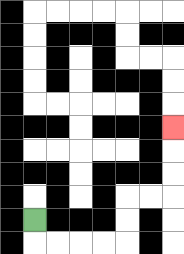{'start': '[1, 9]', 'end': '[7, 5]', 'path_directions': 'D,R,R,R,R,U,U,R,R,U,U,U', 'path_coordinates': '[[1, 9], [1, 10], [2, 10], [3, 10], [4, 10], [5, 10], [5, 9], [5, 8], [6, 8], [7, 8], [7, 7], [7, 6], [7, 5]]'}